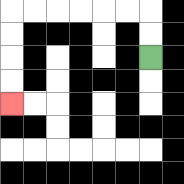{'start': '[6, 2]', 'end': '[0, 4]', 'path_directions': 'U,U,L,L,L,L,L,L,D,D,D,D', 'path_coordinates': '[[6, 2], [6, 1], [6, 0], [5, 0], [4, 0], [3, 0], [2, 0], [1, 0], [0, 0], [0, 1], [0, 2], [0, 3], [0, 4]]'}